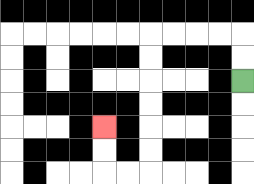{'start': '[10, 3]', 'end': '[4, 5]', 'path_directions': 'U,U,L,L,L,L,D,D,D,D,D,D,L,L,U,U', 'path_coordinates': '[[10, 3], [10, 2], [10, 1], [9, 1], [8, 1], [7, 1], [6, 1], [6, 2], [6, 3], [6, 4], [6, 5], [6, 6], [6, 7], [5, 7], [4, 7], [4, 6], [4, 5]]'}